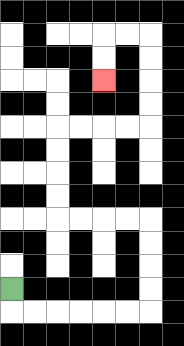{'start': '[0, 12]', 'end': '[4, 3]', 'path_directions': 'D,R,R,R,R,R,R,U,U,U,U,L,L,L,L,U,U,U,U,R,R,R,R,U,U,U,U,L,L,D,D', 'path_coordinates': '[[0, 12], [0, 13], [1, 13], [2, 13], [3, 13], [4, 13], [5, 13], [6, 13], [6, 12], [6, 11], [6, 10], [6, 9], [5, 9], [4, 9], [3, 9], [2, 9], [2, 8], [2, 7], [2, 6], [2, 5], [3, 5], [4, 5], [5, 5], [6, 5], [6, 4], [6, 3], [6, 2], [6, 1], [5, 1], [4, 1], [4, 2], [4, 3]]'}